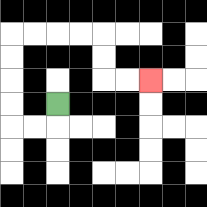{'start': '[2, 4]', 'end': '[6, 3]', 'path_directions': 'D,L,L,U,U,U,U,R,R,R,R,D,D,R,R', 'path_coordinates': '[[2, 4], [2, 5], [1, 5], [0, 5], [0, 4], [0, 3], [0, 2], [0, 1], [1, 1], [2, 1], [3, 1], [4, 1], [4, 2], [4, 3], [5, 3], [6, 3]]'}